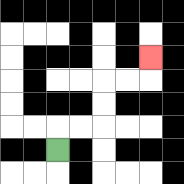{'start': '[2, 6]', 'end': '[6, 2]', 'path_directions': 'U,R,R,U,U,R,R,U', 'path_coordinates': '[[2, 6], [2, 5], [3, 5], [4, 5], [4, 4], [4, 3], [5, 3], [6, 3], [6, 2]]'}